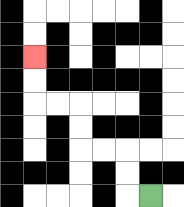{'start': '[6, 8]', 'end': '[1, 2]', 'path_directions': 'L,U,U,L,L,U,U,L,L,U,U', 'path_coordinates': '[[6, 8], [5, 8], [5, 7], [5, 6], [4, 6], [3, 6], [3, 5], [3, 4], [2, 4], [1, 4], [1, 3], [1, 2]]'}